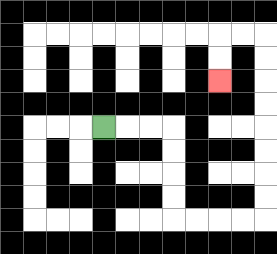{'start': '[4, 5]', 'end': '[9, 3]', 'path_directions': 'R,R,R,D,D,D,D,R,R,R,R,U,U,U,U,U,U,U,U,L,L,D,D', 'path_coordinates': '[[4, 5], [5, 5], [6, 5], [7, 5], [7, 6], [7, 7], [7, 8], [7, 9], [8, 9], [9, 9], [10, 9], [11, 9], [11, 8], [11, 7], [11, 6], [11, 5], [11, 4], [11, 3], [11, 2], [11, 1], [10, 1], [9, 1], [9, 2], [9, 3]]'}